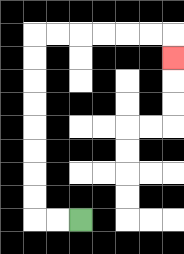{'start': '[3, 9]', 'end': '[7, 2]', 'path_directions': 'L,L,U,U,U,U,U,U,U,U,R,R,R,R,R,R,D', 'path_coordinates': '[[3, 9], [2, 9], [1, 9], [1, 8], [1, 7], [1, 6], [1, 5], [1, 4], [1, 3], [1, 2], [1, 1], [2, 1], [3, 1], [4, 1], [5, 1], [6, 1], [7, 1], [7, 2]]'}